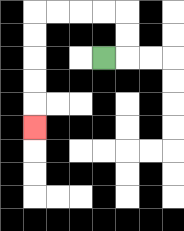{'start': '[4, 2]', 'end': '[1, 5]', 'path_directions': 'R,U,U,L,L,L,L,D,D,D,D,D', 'path_coordinates': '[[4, 2], [5, 2], [5, 1], [5, 0], [4, 0], [3, 0], [2, 0], [1, 0], [1, 1], [1, 2], [1, 3], [1, 4], [1, 5]]'}